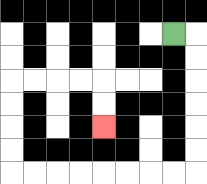{'start': '[7, 1]', 'end': '[4, 5]', 'path_directions': 'R,D,D,D,D,D,D,L,L,L,L,L,L,L,L,U,U,U,U,R,R,R,R,D,D', 'path_coordinates': '[[7, 1], [8, 1], [8, 2], [8, 3], [8, 4], [8, 5], [8, 6], [8, 7], [7, 7], [6, 7], [5, 7], [4, 7], [3, 7], [2, 7], [1, 7], [0, 7], [0, 6], [0, 5], [0, 4], [0, 3], [1, 3], [2, 3], [3, 3], [4, 3], [4, 4], [4, 5]]'}